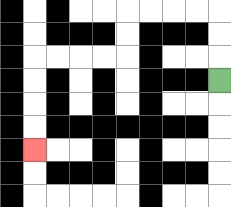{'start': '[9, 3]', 'end': '[1, 6]', 'path_directions': 'U,U,U,L,L,L,L,D,D,L,L,L,L,D,D,D,D', 'path_coordinates': '[[9, 3], [9, 2], [9, 1], [9, 0], [8, 0], [7, 0], [6, 0], [5, 0], [5, 1], [5, 2], [4, 2], [3, 2], [2, 2], [1, 2], [1, 3], [1, 4], [1, 5], [1, 6]]'}